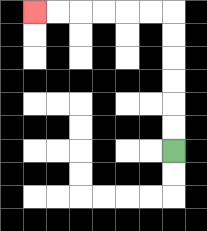{'start': '[7, 6]', 'end': '[1, 0]', 'path_directions': 'U,U,U,U,U,U,L,L,L,L,L,L', 'path_coordinates': '[[7, 6], [7, 5], [7, 4], [7, 3], [7, 2], [7, 1], [7, 0], [6, 0], [5, 0], [4, 0], [3, 0], [2, 0], [1, 0]]'}